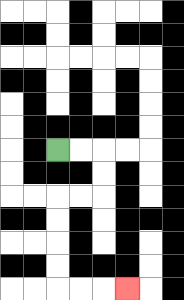{'start': '[2, 6]', 'end': '[5, 12]', 'path_directions': 'R,R,D,D,L,L,D,D,D,D,R,R,R', 'path_coordinates': '[[2, 6], [3, 6], [4, 6], [4, 7], [4, 8], [3, 8], [2, 8], [2, 9], [2, 10], [2, 11], [2, 12], [3, 12], [4, 12], [5, 12]]'}